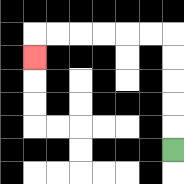{'start': '[7, 6]', 'end': '[1, 2]', 'path_directions': 'U,U,U,U,U,L,L,L,L,L,L,D', 'path_coordinates': '[[7, 6], [7, 5], [7, 4], [7, 3], [7, 2], [7, 1], [6, 1], [5, 1], [4, 1], [3, 1], [2, 1], [1, 1], [1, 2]]'}